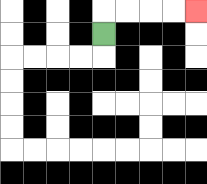{'start': '[4, 1]', 'end': '[8, 0]', 'path_directions': 'U,R,R,R,R', 'path_coordinates': '[[4, 1], [4, 0], [5, 0], [6, 0], [7, 0], [8, 0]]'}